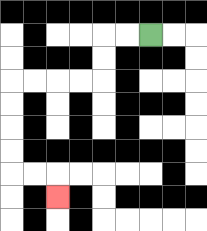{'start': '[6, 1]', 'end': '[2, 8]', 'path_directions': 'L,L,D,D,L,L,L,L,D,D,D,D,R,R,D', 'path_coordinates': '[[6, 1], [5, 1], [4, 1], [4, 2], [4, 3], [3, 3], [2, 3], [1, 3], [0, 3], [0, 4], [0, 5], [0, 6], [0, 7], [1, 7], [2, 7], [2, 8]]'}